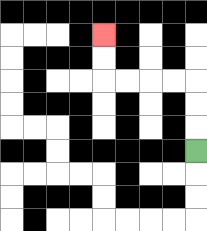{'start': '[8, 6]', 'end': '[4, 1]', 'path_directions': 'U,U,U,L,L,L,L,U,U', 'path_coordinates': '[[8, 6], [8, 5], [8, 4], [8, 3], [7, 3], [6, 3], [5, 3], [4, 3], [4, 2], [4, 1]]'}